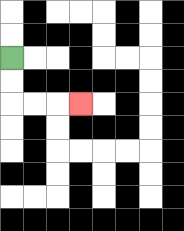{'start': '[0, 2]', 'end': '[3, 4]', 'path_directions': 'D,D,R,R,R', 'path_coordinates': '[[0, 2], [0, 3], [0, 4], [1, 4], [2, 4], [3, 4]]'}